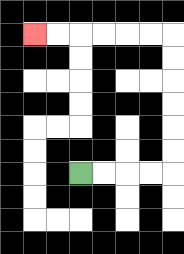{'start': '[3, 7]', 'end': '[1, 1]', 'path_directions': 'R,R,R,R,U,U,U,U,U,U,L,L,L,L,L,L', 'path_coordinates': '[[3, 7], [4, 7], [5, 7], [6, 7], [7, 7], [7, 6], [7, 5], [7, 4], [7, 3], [7, 2], [7, 1], [6, 1], [5, 1], [4, 1], [3, 1], [2, 1], [1, 1]]'}